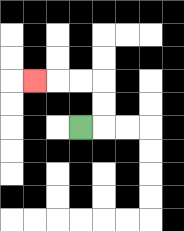{'start': '[3, 5]', 'end': '[1, 3]', 'path_directions': 'R,U,U,L,L,L', 'path_coordinates': '[[3, 5], [4, 5], [4, 4], [4, 3], [3, 3], [2, 3], [1, 3]]'}